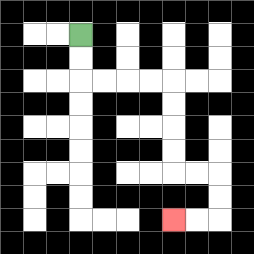{'start': '[3, 1]', 'end': '[7, 9]', 'path_directions': 'D,D,R,R,R,R,D,D,D,D,R,R,D,D,L,L', 'path_coordinates': '[[3, 1], [3, 2], [3, 3], [4, 3], [5, 3], [6, 3], [7, 3], [7, 4], [7, 5], [7, 6], [7, 7], [8, 7], [9, 7], [9, 8], [9, 9], [8, 9], [7, 9]]'}